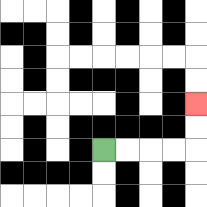{'start': '[4, 6]', 'end': '[8, 4]', 'path_directions': 'R,R,R,R,U,U', 'path_coordinates': '[[4, 6], [5, 6], [6, 6], [7, 6], [8, 6], [8, 5], [8, 4]]'}